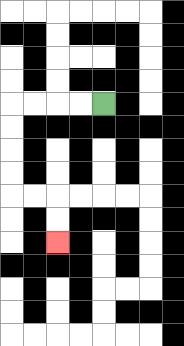{'start': '[4, 4]', 'end': '[2, 10]', 'path_directions': 'L,L,L,L,D,D,D,D,R,R,D,D', 'path_coordinates': '[[4, 4], [3, 4], [2, 4], [1, 4], [0, 4], [0, 5], [0, 6], [0, 7], [0, 8], [1, 8], [2, 8], [2, 9], [2, 10]]'}